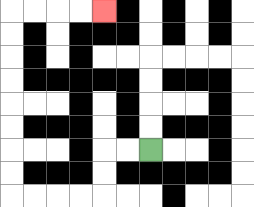{'start': '[6, 6]', 'end': '[4, 0]', 'path_directions': 'L,L,D,D,L,L,L,L,U,U,U,U,U,U,U,U,R,R,R,R', 'path_coordinates': '[[6, 6], [5, 6], [4, 6], [4, 7], [4, 8], [3, 8], [2, 8], [1, 8], [0, 8], [0, 7], [0, 6], [0, 5], [0, 4], [0, 3], [0, 2], [0, 1], [0, 0], [1, 0], [2, 0], [3, 0], [4, 0]]'}